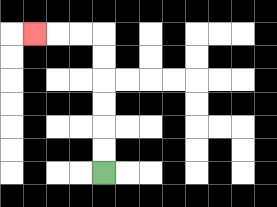{'start': '[4, 7]', 'end': '[1, 1]', 'path_directions': 'U,U,U,U,U,U,L,L,L', 'path_coordinates': '[[4, 7], [4, 6], [4, 5], [4, 4], [4, 3], [4, 2], [4, 1], [3, 1], [2, 1], [1, 1]]'}